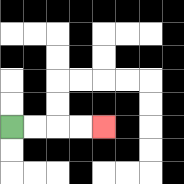{'start': '[0, 5]', 'end': '[4, 5]', 'path_directions': 'R,R,R,R', 'path_coordinates': '[[0, 5], [1, 5], [2, 5], [3, 5], [4, 5]]'}